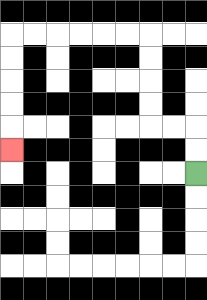{'start': '[8, 7]', 'end': '[0, 6]', 'path_directions': 'U,U,L,L,U,U,U,U,L,L,L,L,L,L,D,D,D,D,D', 'path_coordinates': '[[8, 7], [8, 6], [8, 5], [7, 5], [6, 5], [6, 4], [6, 3], [6, 2], [6, 1], [5, 1], [4, 1], [3, 1], [2, 1], [1, 1], [0, 1], [0, 2], [0, 3], [0, 4], [0, 5], [0, 6]]'}